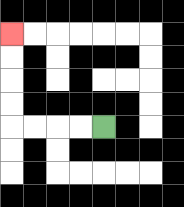{'start': '[4, 5]', 'end': '[0, 1]', 'path_directions': 'L,L,L,L,U,U,U,U', 'path_coordinates': '[[4, 5], [3, 5], [2, 5], [1, 5], [0, 5], [0, 4], [0, 3], [0, 2], [0, 1]]'}